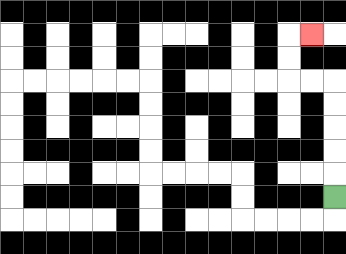{'start': '[14, 8]', 'end': '[13, 1]', 'path_directions': 'U,U,U,U,U,L,L,U,U,R', 'path_coordinates': '[[14, 8], [14, 7], [14, 6], [14, 5], [14, 4], [14, 3], [13, 3], [12, 3], [12, 2], [12, 1], [13, 1]]'}